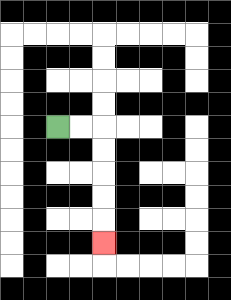{'start': '[2, 5]', 'end': '[4, 10]', 'path_directions': 'R,R,D,D,D,D,D', 'path_coordinates': '[[2, 5], [3, 5], [4, 5], [4, 6], [4, 7], [4, 8], [4, 9], [4, 10]]'}